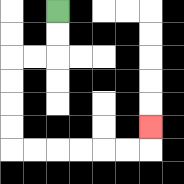{'start': '[2, 0]', 'end': '[6, 5]', 'path_directions': 'D,D,L,L,D,D,D,D,R,R,R,R,R,R,U', 'path_coordinates': '[[2, 0], [2, 1], [2, 2], [1, 2], [0, 2], [0, 3], [0, 4], [0, 5], [0, 6], [1, 6], [2, 6], [3, 6], [4, 6], [5, 6], [6, 6], [6, 5]]'}